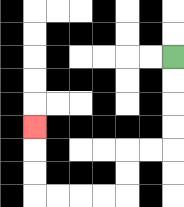{'start': '[7, 2]', 'end': '[1, 5]', 'path_directions': 'D,D,D,D,L,L,D,D,L,L,L,L,U,U,U', 'path_coordinates': '[[7, 2], [7, 3], [7, 4], [7, 5], [7, 6], [6, 6], [5, 6], [5, 7], [5, 8], [4, 8], [3, 8], [2, 8], [1, 8], [1, 7], [1, 6], [1, 5]]'}